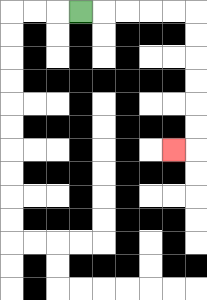{'start': '[3, 0]', 'end': '[7, 6]', 'path_directions': 'R,R,R,R,R,D,D,D,D,D,D,L', 'path_coordinates': '[[3, 0], [4, 0], [5, 0], [6, 0], [7, 0], [8, 0], [8, 1], [8, 2], [8, 3], [8, 4], [8, 5], [8, 6], [7, 6]]'}